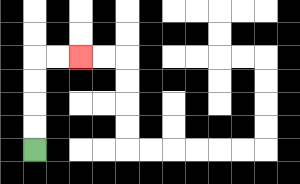{'start': '[1, 6]', 'end': '[3, 2]', 'path_directions': 'U,U,U,U,R,R', 'path_coordinates': '[[1, 6], [1, 5], [1, 4], [1, 3], [1, 2], [2, 2], [3, 2]]'}